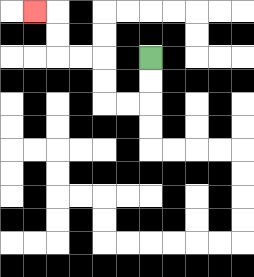{'start': '[6, 2]', 'end': '[1, 0]', 'path_directions': 'D,D,L,L,U,U,L,L,U,U,L', 'path_coordinates': '[[6, 2], [6, 3], [6, 4], [5, 4], [4, 4], [4, 3], [4, 2], [3, 2], [2, 2], [2, 1], [2, 0], [1, 0]]'}